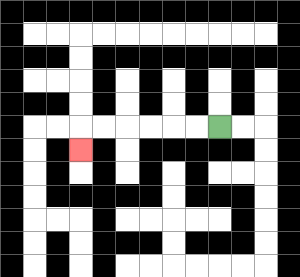{'start': '[9, 5]', 'end': '[3, 6]', 'path_directions': 'L,L,L,L,L,L,D', 'path_coordinates': '[[9, 5], [8, 5], [7, 5], [6, 5], [5, 5], [4, 5], [3, 5], [3, 6]]'}